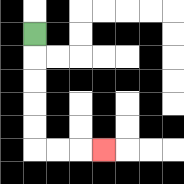{'start': '[1, 1]', 'end': '[4, 6]', 'path_directions': 'D,D,D,D,D,R,R,R', 'path_coordinates': '[[1, 1], [1, 2], [1, 3], [1, 4], [1, 5], [1, 6], [2, 6], [3, 6], [4, 6]]'}